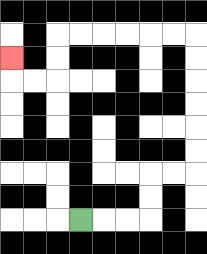{'start': '[3, 9]', 'end': '[0, 2]', 'path_directions': 'R,R,R,U,U,R,R,U,U,U,U,U,U,L,L,L,L,L,L,D,D,L,L,U', 'path_coordinates': '[[3, 9], [4, 9], [5, 9], [6, 9], [6, 8], [6, 7], [7, 7], [8, 7], [8, 6], [8, 5], [8, 4], [8, 3], [8, 2], [8, 1], [7, 1], [6, 1], [5, 1], [4, 1], [3, 1], [2, 1], [2, 2], [2, 3], [1, 3], [0, 3], [0, 2]]'}